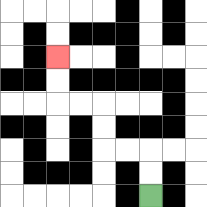{'start': '[6, 8]', 'end': '[2, 2]', 'path_directions': 'U,U,L,L,U,U,L,L,U,U', 'path_coordinates': '[[6, 8], [6, 7], [6, 6], [5, 6], [4, 6], [4, 5], [4, 4], [3, 4], [2, 4], [2, 3], [2, 2]]'}